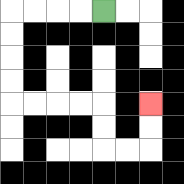{'start': '[4, 0]', 'end': '[6, 4]', 'path_directions': 'L,L,L,L,D,D,D,D,R,R,R,R,D,D,R,R,U,U', 'path_coordinates': '[[4, 0], [3, 0], [2, 0], [1, 0], [0, 0], [0, 1], [0, 2], [0, 3], [0, 4], [1, 4], [2, 4], [3, 4], [4, 4], [4, 5], [4, 6], [5, 6], [6, 6], [6, 5], [6, 4]]'}